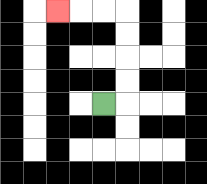{'start': '[4, 4]', 'end': '[2, 0]', 'path_directions': 'R,U,U,U,U,L,L,L', 'path_coordinates': '[[4, 4], [5, 4], [5, 3], [5, 2], [5, 1], [5, 0], [4, 0], [3, 0], [2, 0]]'}